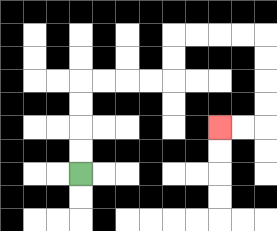{'start': '[3, 7]', 'end': '[9, 5]', 'path_directions': 'U,U,U,U,R,R,R,R,U,U,R,R,R,R,D,D,D,D,L,L', 'path_coordinates': '[[3, 7], [3, 6], [3, 5], [3, 4], [3, 3], [4, 3], [5, 3], [6, 3], [7, 3], [7, 2], [7, 1], [8, 1], [9, 1], [10, 1], [11, 1], [11, 2], [11, 3], [11, 4], [11, 5], [10, 5], [9, 5]]'}